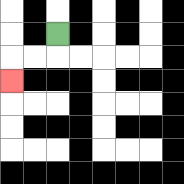{'start': '[2, 1]', 'end': '[0, 3]', 'path_directions': 'D,L,L,D', 'path_coordinates': '[[2, 1], [2, 2], [1, 2], [0, 2], [0, 3]]'}